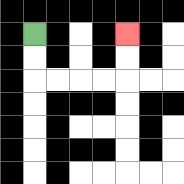{'start': '[1, 1]', 'end': '[5, 1]', 'path_directions': 'D,D,R,R,R,R,U,U', 'path_coordinates': '[[1, 1], [1, 2], [1, 3], [2, 3], [3, 3], [4, 3], [5, 3], [5, 2], [5, 1]]'}